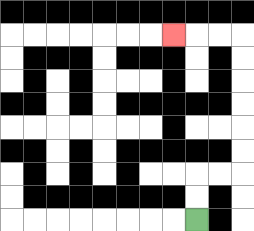{'start': '[8, 9]', 'end': '[7, 1]', 'path_directions': 'U,U,R,R,U,U,U,U,U,U,L,L,L', 'path_coordinates': '[[8, 9], [8, 8], [8, 7], [9, 7], [10, 7], [10, 6], [10, 5], [10, 4], [10, 3], [10, 2], [10, 1], [9, 1], [8, 1], [7, 1]]'}